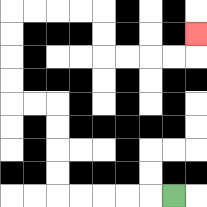{'start': '[7, 8]', 'end': '[8, 1]', 'path_directions': 'L,L,L,L,L,U,U,U,U,L,L,U,U,U,U,R,R,R,R,D,D,R,R,R,R,U', 'path_coordinates': '[[7, 8], [6, 8], [5, 8], [4, 8], [3, 8], [2, 8], [2, 7], [2, 6], [2, 5], [2, 4], [1, 4], [0, 4], [0, 3], [0, 2], [0, 1], [0, 0], [1, 0], [2, 0], [3, 0], [4, 0], [4, 1], [4, 2], [5, 2], [6, 2], [7, 2], [8, 2], [8, 1]]'}